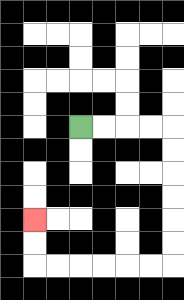{'start': '[3, 5]', 'end': '[1, 9]', 'path_directions': 'R,R,R,R,D,D,D,D,D,D,L,L,L,L,L,L,U,U', 'path_coordinates': '[[3, 5], [4, 5], [5, 5], [6, 5], [7, 5], [7, 6], [7, 7], [7, 8], [7, 9], [7, 10], [7, 11], [6, 11], [5, 11], [4, 11], [3, 11], [2, 11], [1, 11], [1, 10], [1, 9]]'}